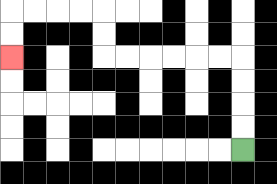{'start': '[10, 6]', 'end': '[0, 2]', 'path_directions': 'U,U,U,U,L,L,L,L,L,L,U,U,L,L,L,L,D,D', 'path_coordinates': '[[10, 6], [10, 5], [10, 4], [10, 3], [10, 2], [9, 2], [8, 2], [7, 2], [6, 2], [5, 2], [4, 2], [4, 1], [4, 0], [3, 0], [2, 0], [1, 0], [0, 0], [0, 1], [0, 2]]'}